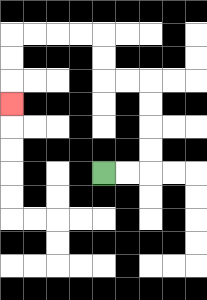{'start': '[4, 7]', 'end': '[0, 4]', 'path_directions': 'R,R,U,U,U,U,L,L,U,U,L,L,L,L,D,D,D', 'path_coordinates': '[[4, 7], [5, 7], [6, 7], [6, 6], [6, 5], [6, 4], [6, 3], [5, 3], [4, 3], [4, 2], [4, 1], [3, 1], [2, 1], [1, 1], [0, 1], [0, 2], [0, 3], [0, 4]]'}